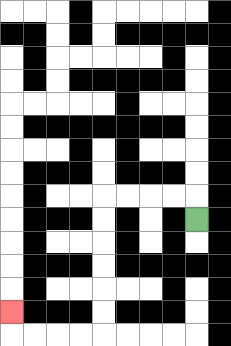{'start': '[8, 9]', 'end': '[0, 13]', 'path_directions': 'U,L,L,L,L,D,D,D,D,D,D,L,L,L,L,U', 'path_coordinates': '[[8, 9], [8, 8], [7, 8], [6, 8], [5, 8], [4, 8], [4, 9], [4, 10], [4, 11], [4, 12], [4, 13], [4, 14], [3, 14], [2, 14], [1, 14], [0, 14], [0, 13]]'}